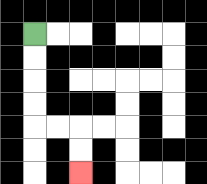{'start': '[1, 1]', 'end': '[3, 7]', 'path_directions': 'D,D,D,D,R,R,D,D', 'path_coordinates': '[[1, 1], [1, 2], [1, 3], [1, 4], [1, 5], [2, 5], [3, 5], [3, 6], [3, 7]]'}